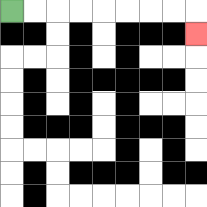{'start': '[0, 0]', 'end': '[8, 1]', 'path_directions': 'R,R,R,R,R,R,R,R,D', 'path_coordinates': '[[0, 0], [1, 0], [2, 0], [3, 0], [4, 0], [5, 0], [6, 0], [7, 0], [8, 0], [8, 1]]'}